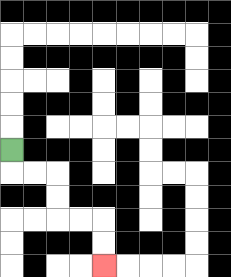{'start': '[0, 6]', 'end': '[4, 11]', 'path_directions': 'D,R,R,D,D,R,R,D,D', 'path_coordinates': '[[0, 6], [0, 7], [1, 7], [2, 7], [2, 8], [2, 9], [3, 9], [4, 9], [4, 10], [4, 11]]'}